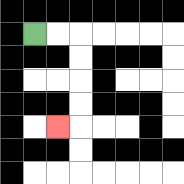{'start': '[1, 1]', 'end': '[2, 5]', 'path_directions': 'R,R,D,D,D,D,L', 'path_coordinates': '[[1, 1], [2, 1], [3, 1], [3, 2], [3, 3], [3, 4], [3, 5], [2, 5]]'}